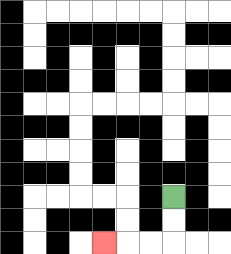{'start': '[7, 8]', 'end': '[4, 10]', 'path_directions': 'D,D,L,L,L', 'path_coordinates': '[[7, 8], [7, 9], [7, 10], [6, 10], [5, 10], [4, 10]]'}